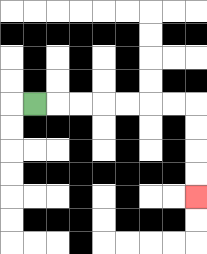{'start': '[1, 4]', 'end': '[8, 8]', 'path_directions': 'R,R,R,R,R,R,R,D,D,D,D', 'path_coordinates': '[[1, 4], [2, 4], [3, 4], [4, 4], [5, 4], [6, 4], [7, 4], [8, 4], [8, 5], [8, 6], [8, 7], [8, 8]]'}